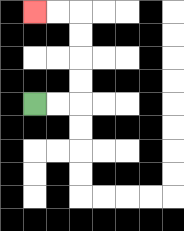{'start': '[1, 4]', 'end': '[1, 0]', 'path_directions': 'R,R,U,U,U,U,L,L', 'path_coordinates': '[[1, 4], [2, 4], [3, 4], [3, 3], [3, 2], [3, 1], [3, 0], [2, 0], [1, 0]]'}